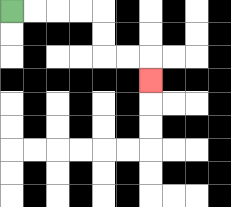{'start': '[0, 0]', 'end': '[6, 3]', 'path_directions': 'R,R,R,R,D,D,R,R,D', 'path_coordinates': '[[0, 0], [1, 0], [2, 0], [3, 0], [4, 0], [4, 1], [4, 2], [5, 2], [6, 2], [6, 3]]'}